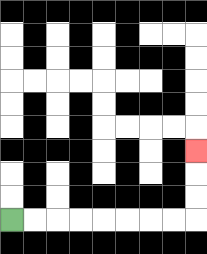{'start': '[0, 9]', 'end': '[8, 6]', 'path_directions': 'R,R,R,R,R,R,R,R,U,U,U', 'path_coordinates': '[[0, 9], [1, 9], [2, 9], [3, 9], [4, 9], [5, 9], [6, 9], [7, 9], [8, 9], [8, 8], [8, 7], [8, 6]]'}